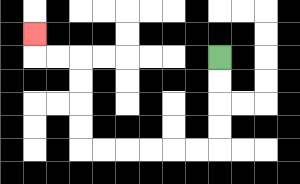{'start': '[9, 2]', 'end': '[1, 1]', 'path_directions': 'D,D,D,D,L,L,L,L,L,L,U,U,U,U,L,L,U', 'path_coordinates': '[[9, 2], [9, 3], [9, 4], [9, 5], [9, 6], [8, 6], [7, 6], [6, 6], [5, 6], [4, 6], [3, 6], [3, 5], [3, 4], [3, 3], [3, 2], [2, 2], [1, 2], [1, 1]]'}